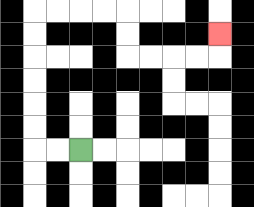{'start': '[3, 6]', 'end': '[9, 1]', 'path_directions': 'L,L,U,U,U,U,U,U,R,R,R,R,D,D,R,R,R,R,U', 'path_coordinates': '[[3, 6], [2, 6], [1, 6], [1, 5], [1, 4], [1, 3], [1, 2], [1, 1], [1, 0], [2, 0], [3, 0], [4, 0], [5, 0], [5, 1], [5, 2], [6, 2], [7, 2], [8, 2], [9, 2], [9, 1]]'}